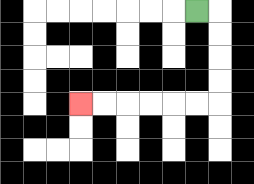{'start': '[8, 0]', 'end': '[3, 4]', 'path_directions': 'R,D,D,D,D,L,L,L,L,L,L', 'path_coordinates': '[[8, 0], [9, 0], [9, 1], [9, 2], [9, 3], [9, 4], [8, 4], [7, 4], [6, 4], [5, 4], [4, 4], [3, 4]]'}